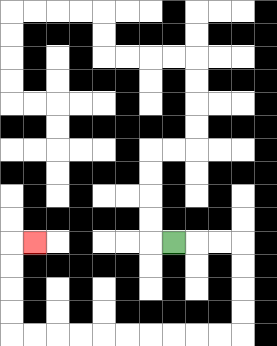{'start': '[7, 10]', 'end': '[1, 10]', 'path_directions': 'R,R,R,D,D,D,D,L,L,L,L,L,L,L,L,L,L,U,U,U,U,R', 'path_coordinates': '[[7, 10], [8, 10], [9, 10], [10, 10], [10, 11], [10, 12], [10, 13], [10, 14], [9, 14], [8, 14], [7, 14], [6, 14], [5, 14], [4, 14], [3, 14], [2, 14], [1, 14], [0, 14], [0, 13], [0, 12], [0, 11], [0, 10], [1, 10]]'}